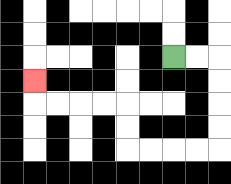{'start': '[7, 2]', 'end': '[1, 3]', 'path_directions': 'R,R,D,D,D,D,L,L,L,L,U,U,L,L,L,L,U', 'path_coordinates': '[[7, 2], [8, 2], [9, 2], [9, 3], [9, 4], [9, 5], [9, 6], [8, 6], [7, 6], [6, 6], [5, 6], [5, 5], [5, 4], [4, 4], [3, 4], [2, 4], [1, 4], [1, 3]]'}